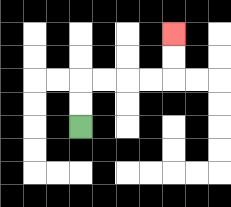{'start': '[3, 5]', 'end': '[7, 1]', 'path_directions': 'U,U,R,R,R,R,U,U', 'path_coordinates': '[[3, 5], [3, 4], [3, 3], [4, 3], [5, 3], [6, 3], [7, 3], [7, 2], [7, 1]]'}